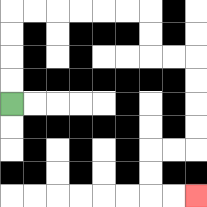{'start': '[0, 4]', 'end': '[8, 8]', 'path_directions': 'U,U,U,U,R,R,R,R,R,R,D,D,R,R,D,D,D,D,L,L,D,D,R,R', 'path_coordinates': '[[0, 4], [0, 3], [0, 2], [0, 1], [0, 0], [1, 0], [2, 0], [3, 0], [4, 0], [5, 0], [6, 0], [6, 1], [6, 2], [7, 2], [8, 2], [8, 3], [8, 4], [8, 5], [8, 6], [7, 6], [6, 6], [6, 7], [6, 8], [7, 8], [8, 8]]'}